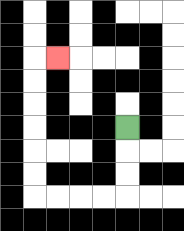{'start': '[5, 5]', 'end': '[2, 2]', 'path_directions': 'D,D,D,L,L,L,L,U,U,U,U,U,U,R', 'path_coordinates': '[[5, 5], [5, 6], [5, 7], [5, 8], [4, 8], [3, 8], [2, 8], [1, 8], [1, 7], [1, 6], [1, 5], [1, 4], [1, 3], [1, 2], [2, 2]]'}